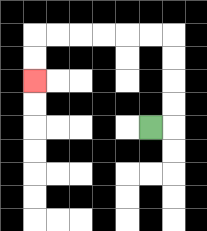{'start': '[6, 5]', 'end': '[1, 3]', 'path_directions': 'R,U,U,U,U,L,L,L,L,L,L,D,D', 'path_coordinates': '[[6, 5], [7, 5], [7, 4], [7, 3], [7, 2], [7, 1], [6, 1], [5, 1], [4, 1], [3, 1], [2, 1], [1, 1], [1, 2], [1, 3]]'}